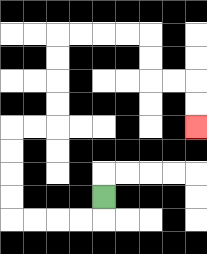{'start': '[4, 8]', 'end': '[8, 5]', 'path_directions': 'D,L,L,L,L,U,U,U,U,R,R,U,U,U,U,R,R,R,R,D,D,R,R,D,D', 'path_coordinates': '[[4, 8], [4, 9], [3, 9], [2, 9], [1, 9], [0, 9], [0, 8], [0, 7], [0, 6], [0, 5], [1, 5], [2, 5], [2, 4], [2, 3], [2, 2], [2, 1], [3, 1], [4, 1], [5, 1], [6, 1], [6, 2], [6, 3], [7, 3], [8, 3], [8, 4], [8, 5]]'}